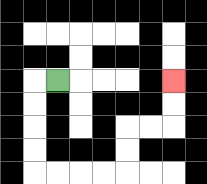{'start': '[2, 3]', 'end': '[7, 3]', 'path_directions': 'L,D,D,D,D,R,R,R,R,U,U,R,R,U,U', 'path_coordinates': '[[2, 3], [1, 3], [1, 4], [1, 5], [1, 6], [1, 7], [2, 7], [3, 7], [4, 7], [5, 7], [5, 6], [5, 5], [6, 5], [7, 5], [7, 4], [7, 3]]'}